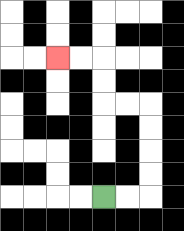{'start': '[4, 8]', 'end': '[2, 2]', 'path_directions': 'R,R,U,U,U,U,L,L,U,U,L,L', 'path_coordinates': '[[4, 8], [5, 8], [6, 8], [6, 7], [6, 6], [6, 5], [6, 4], [5, 4], [4, 4], [4, 3], [4, 2], [3, 2], [2, 2]]'}